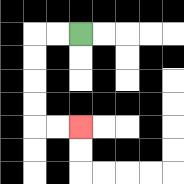{'start': '[3, 1]', 'end': '[3, 5]', 'path_directions': 'L,L,D,D,D,D,R,R', 'path_coordinates': '[[3, 1], [2, 1], [1, 1], [1, 2], [1, 3], [1, 4], [1, 5], [2, 5], [3, 5]]'}